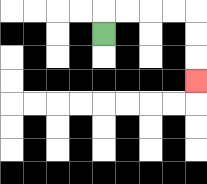{'start': '[4, 1]', 'end': '[8, 3]', 'path_directions': 'U,R,R,R,R,D,D,D', 'path_coordinates': '[[4, 1], [4, 0], [5, 0], [6, 0], [7, 0], [8, 0], [8, 1], [8, 2], [8, 3]]'}